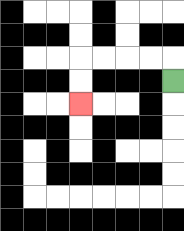{'start': '[7, 3]', 'end': '[3, 4]', 'path_directions': 'U,L,L,L,L,D,D', 'path_coordinates': '[[7, 3], [7, 2], [6, 2], [5, 2], [4, 2], [3, 2], [3, 3], [3, 4]]'}